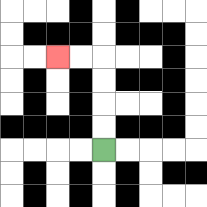{'start': '[4, 6]', 'end': '[2, 2]', 'path_directions': 'U,U,U,U,L,L', 'path_coordinates': '[[4, 6], [4, 5], [4, 4], [4, 3], [4, 2], [3, 2], [2, 2]]'}